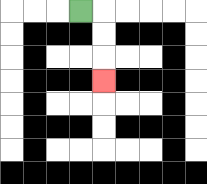{'start': '[3, 0]', 'end': '[4, 3]', 'path_directions': 'R,D,D,D', 'path_coordinates': '[[3, 0], [4, 0], [4, 1], [4, 2], [4, 3]]'}